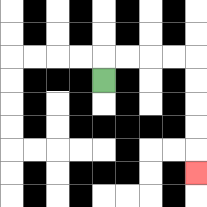{'start': '[4, 3]', 'end': '[8, 7]', 'path_directions': 'U,R,R,R,R,D,D,D,D,D', 'path_coordinates': '[[4, 3], [4, 2], [5, 2], [6, 2], [7, 2], [8, 2], [8, 3], [8, 4], [8, 5], [8, 6], [8, 7]]'}